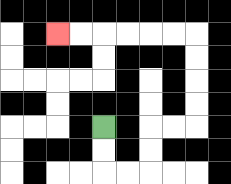{'start': '[4, 5]', 'end': '[2, 1]', 'path_directions': 'D,D,R,R,U,U,R,R,U,U,U,U,L,L,L,L,L,L', 'path_coordinates': '[[4, 5], [4, 6], [4, 7], [5, 7], [6, 7], [6, 6], [6, 5], [7, 5], [8, 5], [8, 4], [8, 3], [8, 2], [8, 1], [7, 1], [6, 1], [5, 1], [4, 1], [3, 1], [2, 1]]'}